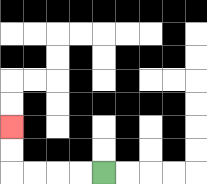{'start': '[4, 7]', 'end': '[0, 5]', 'path_directions': 'L,L,L,L,U,U', 'path_coordinates': '[[4, 7], [3, 7], [2, 7], [1, 7], [0, 7], [0, 6], [0, 5]]'}